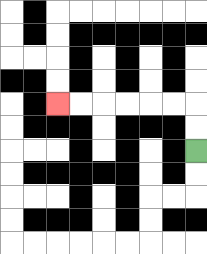{'start': '[8, 6]', 'end': '[2, 4]', 'path_directions': 'U,U,L,L,L,L,L,L', 'path_coordinates': '[[8, 6], [8, 5], [8, 4], [7, 4], [6, 4], [5, 4], [4, 4], [3, 4], [2, 4]]'}